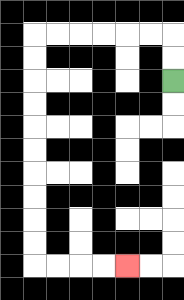{'start': '[7, 3]', 'end': '[5, 11]', 'path_directions': 'U,U,L,L,L,L,L,L,D,D,D,D,D,D,D,D,D,D,R,R,R,R', 'path_coordinates': '[[7, 3], [7, 2], [7, 1], [6, 1], [5, 1], [4, 1], [3, 1], [2, 1], [1, 1], [1, 2], [1, 3], [1, 4], [1, 5], [1, 6], [1, 7], [1, 8], [1, 9], [1, 10], [1, 11], [2, 11], [3, 11], [4, 11], [5, 11]]'}